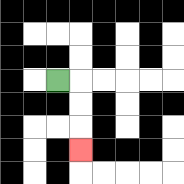{'start': '[2, 3]', 'end': '[3, 6]', 'path_directions': 'R,D,D,D', 'path_coordinates': '[[2, 3], [3, 3], [3, 4], [3, 5], [3, 6]]'}